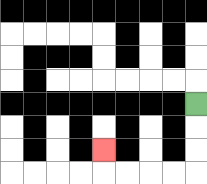{'start': '[8, 4]', 'end': '[4, 6]', 'path_directions': 'D,D,D,L,L,L,L,U', 'path_coordinates': '[[8, 4], [8, 5], [8, 6], [8, 7], [7, 7], [6, 7], [5, 7], [4, 7], [4, 6]]'}